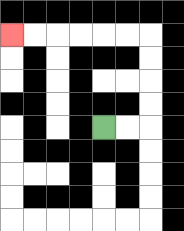{'start': '[4, 5]', 'end': '[0, 1]', 'path_directions': 'R,R,U,U,U,U,L,L,L,L,L,L', 'path_coordinates': '[[4, 5], [5, 5], [6, 5], [6, 4], [6, 3], [6, 2], [6, 1], [5, 1], [4, 1], [3, 1], [2, 1], [1, 1], [0, 1]]'}